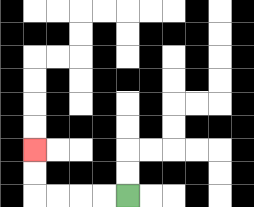{'start': '[5, 8]', 'end': '[1, 6]', 'path_directions': 'L,L,L,L,U,U', 'path_coordinates': '[[5, 8], [4, 8], [3, 8], [2, 8], [1, 8], [1, 7], [1, 6]]'}